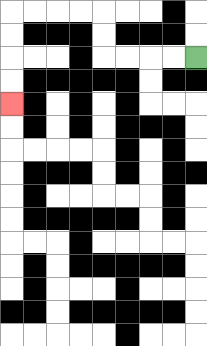{'start': '[8, 2]', 'end': '[0, 4]', 'path_directions': 'L,L,L,L,U,U,L,L,L,L,D,D,D,D', 'path_coordinates': '[[8, 2], [7, 2], [6, 2], [5, 2], [4, 2], [4, 1], [4, 0], [3, 0], [2, 0], [1, 0], [0, 0], [0, 1], [0, 2], [0, 3], [0, 4]]'}